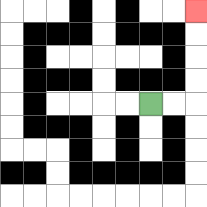{'start': '[6, 4]', 'end': '[8, 0]', 'path_directions': 'R,R,U,U,U,U', 'path_coordinates': '[[6, 4], [7, 4], [8, 4], [8, 3], [8, 2], [8, 1], [8, 0]]'}